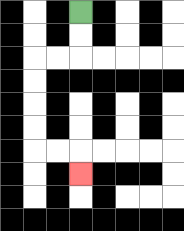{'start': '[3, 0]', 'end': '[3, 7]', 'path_directions': 'D,D,L,L,D,D,D,D,R,R,D', 'path_coordinates': '[[3, 0], [3, 1], [3, 2], [2, 2], [1, 2], [1, 3], [1, 4], [1, 5], [1, 6], [2, 6], [3, 6], [3, 7]]'}